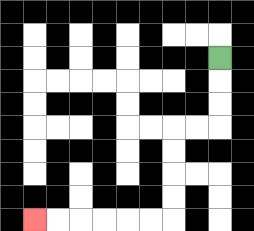{'start': '[9, 2]', 'end': '[1, 9]', 'path_directions': 'D,D,D,L,L,D,D,D,D,L,L,L,L,L,L', 'path_coordinates': '[[9, 2], [9, 3], [9, 4], [9, 5], [8, 5], [7, 5], [7, 6], [7, 7], [7, 8], [7, 9], [6, 9], [5, 9], [4, 9], [3, 9], [2, 9], [1, 9]]'}